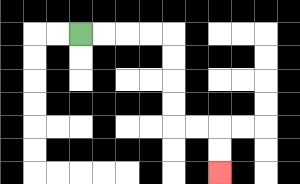{'start': '[3, 1]', 'end': '[9, 7]', 'path_directions': 'R,R,R,R,D,D,D,D,R,R,D,D', 'path_coordinates': '[[3, 1], [4, 1], [5, 1], [6, 1], [7, 1], [7, 2], [7, 3], [7, 4], [7, 5], [8, 5], [9, 5], [9, 6], [9, 7]]'}